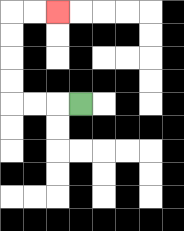{'start': '[3, 4]', 'end': '[2, 0]', 'path_directions': 'L,L,L,U,U,U,U,R,R', 'path_coordinates': '[[3, 4], [2, 4], [1, 4], [0, 4], [0, 3], [0, 2], [0, 1], [0, 0], [1, 0], [2, 0]]'}